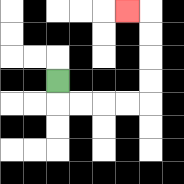{'start': '[2, 3]', 'end': '[5, 0]', 'path_directions': 'D,R,R,R,R,U,U,U,U,L', 'path_coordinates': '[[2, 3], [2, 4], [3, 4], [4, 4], [5, 4], [6, 4], [6, 3], [6, 2], [6, 1], [6, 0], [5, 0]]'}